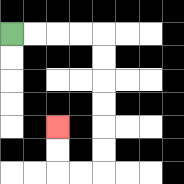{'start': '[0, 1]', 'end': '[2, 5]', 'path_directions': 'R,R,R,R,D,D,D,D,D,D,L,L,U,U', 'path_coordinates': '[[0, 1], [1, 1], [2, 1], [3, 1], [4, 1], [4, 2], [4, 3], [4, 4], [4, 5], [4, 6], [4, 7], [3, 7], [2, 7], [2, 6], [2, 5]]'}